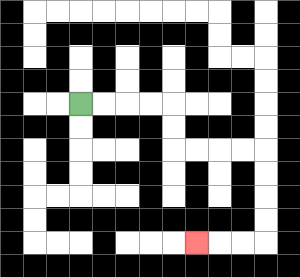{'start': '[3, 4]', 'end': '[8, 10]', 'path_directions': 'R,R,R,R,D,D,R,R,R,R,D,D,D,D,L,L,L', 'path_coordinates': '[[3, 4], [4, 4], [5, 4], [6, 4], [7, 4], [7, 5], [7, 6], [8, 6], [9, 6], [10, 6], [11, 6], [11, 7], [11, 8], [11, 9], [11, 10], [10, 10], [9, 10], [8, 10]]'}